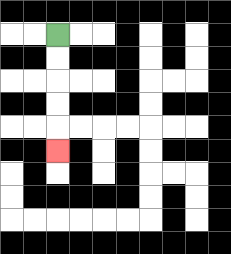{'start': '[2, 1]', 'end': '[2, 6]', 'path_directions': 'D,D,D,D,D', 'path_coordinates': '[[2, 1], [2, 2], [2, 3], [2, 4], [2, 5], [2, 6]]'}